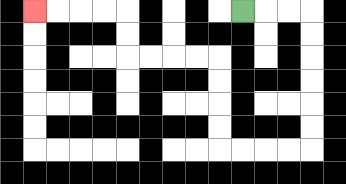{'start': '[10, 0]', 'end': '[1, 0]', 'path_directions': 'R,R,R,D,D,D,D,D,D,L,L,L,L,U,U,U,U,L,L,L,L,U,U,L,L,L,L', 'path_coordinates': '[[10, 0], [11, 0], [12, 0], [13, 0], [13, 1], [13, 2], [13, 3], [13, 4], [13, 5], [13, 6], [12, 6], [11, 6], [10, 6], [9, 6], [9, 5], [9, 4], [9, 3], [9, 2], [8, 2], [7, 2], [6, 2], [5, 2], [5, 1], [5, 0], [4, 0], [3, 0], [2, 0], [1, 0]]'}